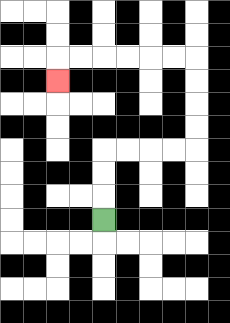{'start': '[4, 9]', 'end': '[2, 3]', 'path_directions': 'U,U,U,R,R,R,R,U,U,U,U,L,L,L,L,L,L,D', 'path_coordinates': '[[4, 9], [4, 8], [4, 7], [4, 6], [5, 6], [6, 6], [7, 6], [8, 6], [8, 5], [8, 4], [8, 3], [8, 2], [7, 2], [6, 2], [5, 2], [4, 2], [3, 2], [2, 2], [2, 3]]'}